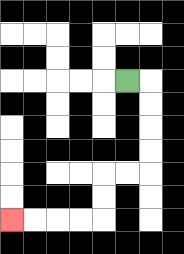{'start': '[5, 3]', 'end': '[0, 9]', 'path_directions': 'R,D,D,D,D,L,L,D,D,L,L,L,L', 'path_coordinates': '[[5, 3], [6, 3], [6, 4], [6, 5], [6, 6], [6, 7], [5, 7], [4, 7], [4, 8], [4, 9], [3, 9], [2, 9], [1, 9], [0, 9]]'}